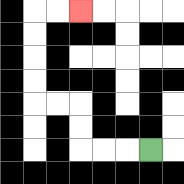{'start': '[6, 6]', 'end': '[3, 0]', 'path_directions': 'L,L,L,U,U,L,L,U,U,U,U,R,R', 'path_coordinates': '[[6, 6], [5, 6], [4, 6], [3, 6], [3, 5], [3, 4], [2, 4], [1, 4], [1, 3], [1, 2], [1, 1], [1, 0], [2, 0], [3, 0]]'}